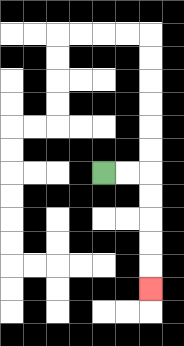{'start': '[4, 7]', 'end': '[6, 12]', 'path_directions': 'R,R,D,D,D,D,D', 'path_coordinates': '[[4, 7], [5, 7], [6, 7], [6, 8], [6, 9], [6, 10], [6, 11], [6, 12]]'}